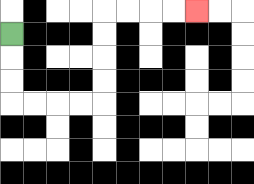{'start': '[0, 1]', 'end': '[8, 0]', 'path_directions': 'D,D,D,R,R,R,R,U,U,U,U,R,R,R,R', 'path_coordinates': '[[0, 1], [0, 2], [0, 3], [0, 4], [1, 4], [2, 4], [3, 4], [4, 4], [4, 3], [4, 2], [4, 1], [4, 0], [5, 0], [6, 0], [7, 0], [8, 0]]'}